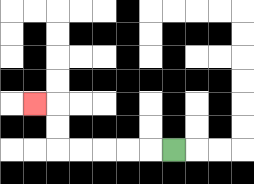{'start': '[7, 6]', 'end': '[1, 4]', 'path_directions': 'L,L,L,L,L,U,U,L', 'path_coordinates': '[[7, 6], [6, 6], [5, 6], [4, 6], [3, 6], [2, 6], [2, 5], [2, 4], [1, 4]]'}